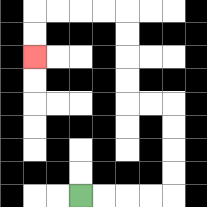{'start': '[3, 8]', 'end': '[1, 2]', 'path_directions': 'R,R,R,R,U,U,U,U,L,L,U,U,U,U,L,L,L,L,D,D', 'path_coordinates': '[[3, 8], [4, 8], [5, 8], [6, 8], [7, 8], [7, 7], [7, 6], [7, 5], [7, 4], [6, 4], [5, 4], [5, 3], [5, 2], [5, 1], [5, 0], [4, 0], [3, 0], [2, 0], [1, 0], [1, 1], [1, 2]]'}